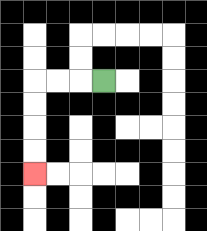{'start': '[4, 3]', 'end': '[1, 7]', 'path_directions': 'L,L,L,D,D,D,D', 'path_coordinates': '[[4, 3], [3, 3], [2, 3], [1, 3], [1, 4], [1, 5], [1, 6], [1, 7]]'}